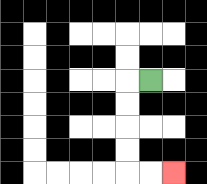{'start': '[6, 3]', 'end': '[7, 7]', 'path_directions': 'L,D,D,D,D,R,R', 'path_coordinates': '[[6, 3], [5, 3], [5, 4], [5, 5], [5, 6], [5, 7], [6, 7], [7, 7]]'}